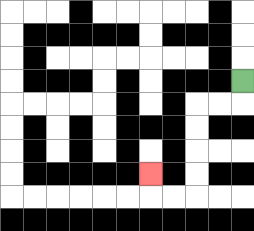{'start': '[10, 3]', 'end': '[6, 7]', 'path_directions': 'D,L,L,D,D,D,D,L,L,U', 'path_coordinates': '[[10, 3], [10, 4], [9, 4], [8, 4], [8, 5], [8, 6], [8, 7], [8, 8], [7, 8], [6, 8], [6, 7]]'}